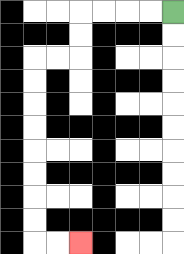{'start': '[7, 0]', 'end': '[3, 10]', 'path_directions': 'L,L,L,L,D,D,L,L,D,D,D,D,D,D,D,D,R,R', 'path_coordinates': '[[7, 0], [6, 0], [5, 0], [4, 0], [3, 0], [3, 1], [3, 2], [2, 2], [1, 2], [1, 3], [1, 4], [1, 5], [1, 6], [1, 7], [1, 8], [1, 9], [1, 10], [2, 10], [3, 10]]'}